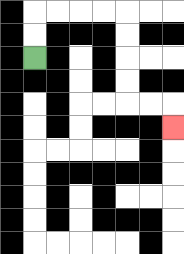{'start': '[1, 2]', 'end': '[7, 5]', 'path_directions': 'U,U,R,R,R,R,D,D,D,D,R,R,D', 'path_coordinates': '[[1, 2], [1, 1], [1, 0], [2, 0], [3, 0], [4, 0], [5, 0], [5, 1], [5, 2], [5, 3], [5, 4], [6, 4], [7, 4], [7, 5]]'}